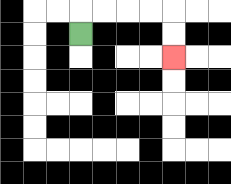{'start': '[3, 1]', 'end': '[7, 2]', 'path_directions': 'U,R,R,R,R,D,D', 'path_coordinates': '[[3, 1], [3, 0], [4, 0], [5, 0], [6, 0], [7, 0], [7, 1], [7, 2]]'}